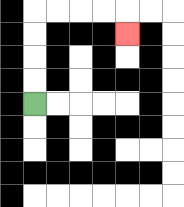{'start': '[1, 4]', 'end': '[5, 1]', 'path_directions': 'U,U,U,U,R,R,R,R,D', 'path_coordinates': '[[1, 4], [1, 3], [1, 2], [1, 1], [1, 0], [2, 0], [3, 0], [4, 0], [5, 0], [5, 1]]'}